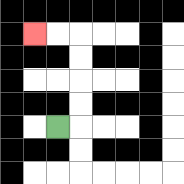{'start': '[2, 5]', 'end': '[1, 1]', 'path_directions': 'R,U,U,U,U,L,L', 'path_coordinates': '[[2, 5], [3, 5], [3, 4], [3, 3], [3, 2], [3, 1], [2, 1], [1, 1]]'}